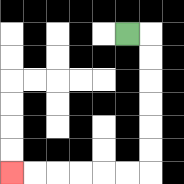{'start': '[5, 1]', 'end': '[0, 7]', 'path_directions': 'R,D,D,D,D,D,D,L,L,L,L,L,L', 'path_coordinates': '[[5, 1], [6, 1], [6, 2], [6, 3], [6, 4], [6, 5], [6, 6], [6, 7], [5, 7], [4, 7], [3, 7], [2, 7], [1, 7], [0, 7]]'}